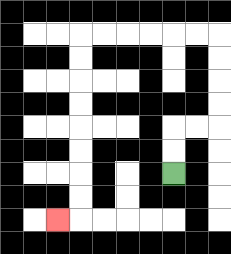{'start': '[7, 7]', 'end': '[2, 9]', 'path_directions': 'U,U,R,R,U,U,U,U,L,L,L,L,L,L,D,D,D,D,D,D,D,D,L', 'path_coordinates': '[[7, 7], [7, 6], [7, 5], [8, 5], [9, 5], [9, 4], [9, 3], [9, 2], [9, 1], [8, 1], [7, 1], [6, 1], [5, 1], [4, 1], [3, 1], [3, 2], [3, 3], [3, 4], [3, 5], [3, 6], [3, 7], [3, 8], [3, 9], [2, 9]]'}